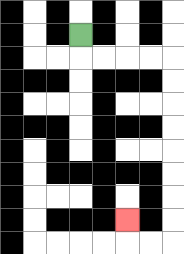{'start': '[3, 1]', 'end': '[5, 9]', 'path_directions': 'D,R,R,R,R,D,D,D,D,D,D,D,D,L,L,U', 'path_coordinates': '[[3, 1], [3, 2], [4, 2], [5, 2], [6, 2], [7, 2], [7, 3], [7, 4], [7, 5], [7, 6], [7, 7], [7, 8], [7, 9], [7, 10], [6, 10], [5, 10], [5, 9]]'}